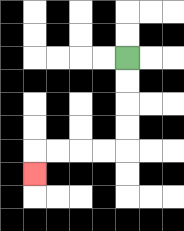{'start': '[5, 2]', 'end': '[1, 7]', 'path_directions': 'D,D,D,D,L,L,L,L,D', 'path_coordinates': '[[5, 2], [5, 3], [5, 4], [5, 5], [5, 6], [4, 6], [3, 6], [2, 6], [1, 6], [1, 7]]'}